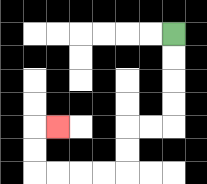{'start': '[7, 1]', 'end': '[2, 5]', 'path_directions': 'D,D,D,D,L,L,D,D,L,L,L,L,U,U,R', 'path_coordinates': '[[7, 1], [7, 2], [7, 3], [7, 4], [7, 5], [6, 5], [5, 5], [5, 6], [5, 7], [4, 7], [3, 7], [2, 7], [1, 7], [1, 6], [1, 5], [2, 5]]'}